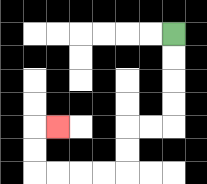{'start': '[7, 1]', 'end': '[2, 5]', 'path_directions': 'D,D,D,D,L,L,D,D,L,L,L,L,U,U,R', 'path_coordinates': '[[7, 1], [7, 2], [7, 3], [7, 4], [7, 5], [6, 5], [5, 5], [5, 6], [5, 7], [4, 7], [3, 7], [2, 7], [1, 7], [1, 6], [1, 5], [2, 5]]'}